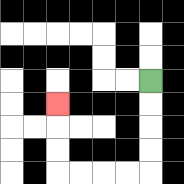{'start': '[6, 3]', 'end': '[2, 4]', 'path_directions': 'D,D,D,D,L,L,L,L,U,U,U', 'path_coordinates': '[[6, 3], [6, 4], [6, 5], [6, 6], [6, 7], [5, 7], [4, 7], [3, 7], [2, 7], [2, 6], [2, 5], [2, 4]]'}